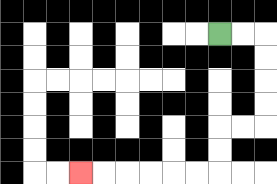{'start': '[9, 1]', 'end': '[3, 7]', 'path_directions': 'R,R,D,D,D,D,L,L,D,D,L,L,L,L,L,L', 'path_coordinates': '[[9, 1], [10, 1], [11, 1], [11, 2], [11, 3], [11, 4], [11, 5], [10, 5], [9, 5], [9, 6], [9, 7], [8, 7], [7, 7], [6, 7], [5, 7], [4, 7], [3, 7]]'}